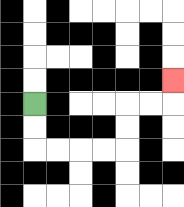{'start': '[1, 4]', 'end': '[7, 3]', 'path_directions': 'D,D,R,R,R,R,U,U,R,R,U', 'path_coordinates': '[[1, 4], [1, 5], [1, 6], [2, 6], [3, 6], [4, 6], [5, 6], [5, 5], [5, 4], [6, 4], [7, 4], [7, 3]]'}